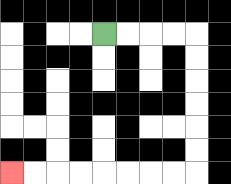{'start': '[4, 1]', 'end': '[0, 7]', 'path_directions': 'R,R,R,R,D,D,D,D,D,D,L,L,L,L,L,L,L,L', 'path_coordinates': '[[4, 1], [5, 1], [6, 1], [7, 1], [8, 1], [8, 2], [8, 3], [8, 4], [8, 5], [8, 6], [8, 7], [7, 7], [6, 7], [5, 7], [4, 7], [3, 7], [2, 7], [1, 7], [0, 7]]'}